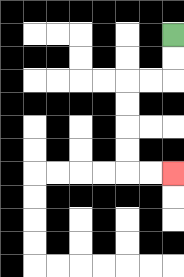{'start': '[7, 1]', 'end': '[7, 7]', 'path_directions': 'D,D,L,L,D,D,D,D,R,R', 'path_coordinates': '[[7, 1], [7, 2], [7, 3], [6, 3], [5, 3], [5, 4], [5, 5], [5, 6], [5, 7], [6, 7], [7, 7]]'}